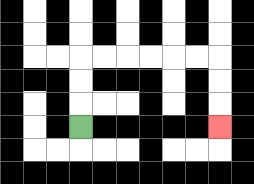{'start': '[3, 5]', 'end': '[9, 5]', 'path_directions': 'U,U,U,R,R,R,R,R,R,D,D,D', 'path_coordinates': '[[3, 5], [3, 4], [3, 3], [3, 2], [4, 2], [5, 2], [6, 2], [7, 2], [8, 2], [9, 2], [9, 3], [9, 4], [9, 5]]'}